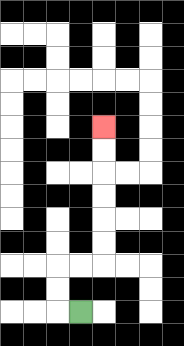{'start': '[3, 13]', 'end': '[4, 5]', 'path_directions': 'L,U,U,R,R,U,U,U,U,U,U', 'path_coordinates': '[[3, 13], [2, 13], [2, 12], [2, 11], [3, 11], [4, 11], [4, 10], [4, 9], [4, 8], [4, 7], [4, 6], [4, 5]]'}